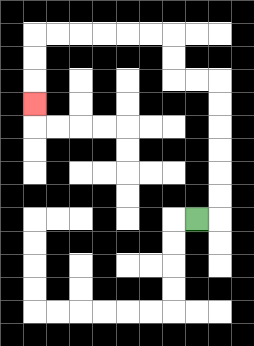{'start': '[8, 9]', 'end': '[1, 4]', 'path_directions': 'R,U,U,U,U,U,U,L,L,U,U,L,L,L,L,L,L,D,D,D', 'path_coordinates': '[[8, 9], [9, 9], [9, 8], [9, 7], [9, 6], [9, 5], [9, 4], [9, 3], [8, 3], [7, 3], [7, 2], [7, 1], [6, 1], [5, 1], [4, 1], [3, 1], [2, 1], [1, 1], [1, 2], [1, 3], [1, 4]]'}